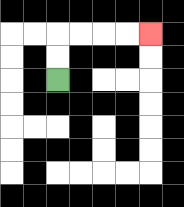{'start': '[2, 3]', 'end': '[6, 1]', 'path_directions': 'U,U,R,R,R,R', 'path_coordinates': '[[2, 3], [2, 2], [2, 1], [3, 1], [4, 1], [5, 1], [6, 1]]'}